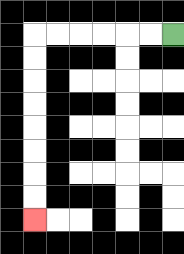{'start': '[7, 1]', 'end': '[1, 9]', 'path_directions': 'L,L,L,L,L,L,D,D,D,D,D,D,D,D', 'path_coordinates': '[[7, 1], [6, 1], [5, 1], [4, 1], [3, 1], [2, 1], [1, 1], [1, 2], [1, 3], [1, 4], [1, 5], [1, 6], [1, 7], [1, 8], [1, 9]]'}